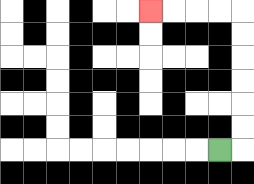{'start': '[9, 6]', 'end': '[6, 0]', 'path_directions': 'R,U,U,U,U,U,U,L,L,L,L', 'path_coordinates': '[[9, 6], [10, 6], [10, 5], [10, 4], [10, 3], [10, 2], [10, 1], [10, 0], [9, 0], [8, 0], [7, 0], [6, 0]]'}